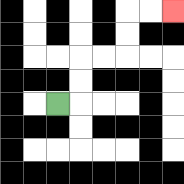{'start': '[2, 4]', 'end': '[7, 0]', 'path_directions': 'R,U,U,R,R,U,U,R,R', 'path_coordinates': '[[2, 4], [3, 4], [3, 3], [3, 2], [4, 2], [5, 2], [5, 1], [5, 0], [6, 0], [7, 0]]'}